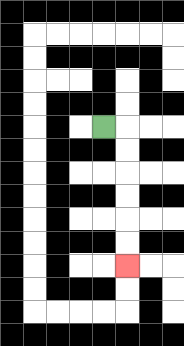{'start': '[4, 5]', 'end': '[5, 11]', 'path_directions': 'R,D,D,D,D,D,D', 'path_coordinates': '[[4, 5], [5, 5], [5, 6], [5, 7], [5, 8], [5, 9], [5, 10], [5, 11]]'}